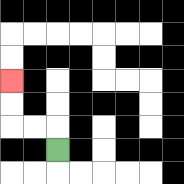{'start': '[2, 6]', 'end': '[0, 3]', 'path_directions': 'U,L,L,U,U', 'path_coordinates': '[[2, 6], [2, 5], [1, 5], [0, 5], [0, 4], [0, 3]]'}